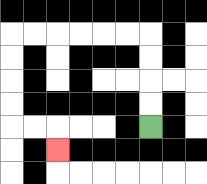{'start': '[6, 5]', 'end': '[2, 6]', 'path_directions': 'U,U,U,U,L,L,L,L,L,L,D,D,D,D,R,R,D', 'path_coordinates': '[[6, 5], [6, 4], [6, 3], [6, 2], [6, 1], [5, 1], [4, 1], [3, 1], [2, 1], [1, 1], [0, 1], [0, 2], [0, 3], [0, 4], [0, 5], [1, 5], [2, 5], [2, 6]]'}